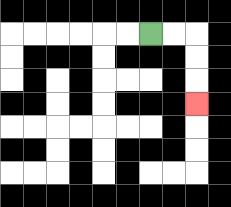{'start': '[6, 1]', 'end': '[8, 4]', 'path_directions': 'R,R,D,D,D', 'path_coordinates': '[[6, 1], [7, 1], [8, 1], [8, 2], [8, 3], [8, 4]]'}